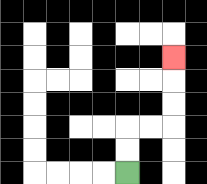{'start': '[5, 7]', 'end': '[7, 2]', 'path_directions': 'U,U,R,R,U,U,U', 'path_coordinates': '[[5, 7], [5, 6], [5, 5], [6, 5], [7, 5], [7, 4], [7, 3], [7, 2]]'}